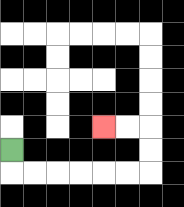{'start': '[0, 6]', 'end': '[4, 5]', 'path_directions': 'D,R,R,R,R,R,R,U,U,L,L', 'path_coordinates': '[[0, 6], [0, 7], [1, 7], [2, 7], [3, 7], [4, 7], [5, 7], [6, 7], [6, 6], [6, 5], [5, 5], [4, 5]]'}